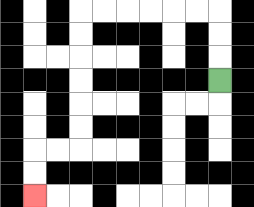{'start': '[9, 3]', 'end': '[1, 8]', 'path_directions': 'U,U,U,L,L,L,L,L,L,D,D,D,D,D,D,L,L,D,D', 'path_coordinates': '[[9, 3], [9, 2], [9, 1], [9, 0], [8, 0], [7, 0], [6, 0], [5, 0], [4, 0], [3, 0], [3, 1], [3, 2], [3, 3], [3, 4], [3, 5], [3, 6], [2, 6], [1, 6], [1, 7], [1, 8]]'}